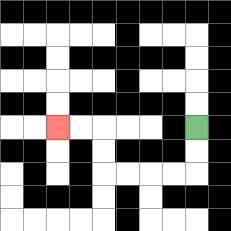{'start': '[8, 5]', 'end': '[2, 5]', 'path_directions': 'D,D,L,L,L,L,U,U,L,L', 'path_coordinates': '[[8, 5], [8, 6], [8, 7], [7, 7], [6, 7], [5, 7], [4, 7], [4, 6], [4, 5], [3, 5], [2, 5]]'}